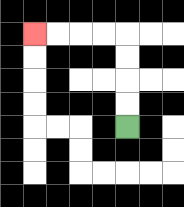{'start': '[5, 5]', 'end': '[1, 1]', 'path_directions': 'U,U,U,U,L,L,L,L', 'path_coordinates': '[[5, 5], [5, 4], [5, 3], [5, 2], [5, 1], [4, 1], [3, 1], [2, 1], [1, 1]]'}